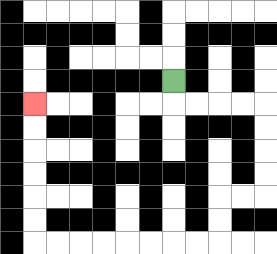{'start': '[7, 3]', 'end': '[1, 4]', 'path_directions': 'D,R,R,R,R,D,D,D,D,L,L,D,D,L,L,L,L,L,L,L,L,U,U,U,U,U,U', 'path_coordinates': '[[7, 3], [7, 4], [8, 4], [9, 4], [10, 4], [11, 4], [11, 5], [11, 6], [11, 7], [11, 8], [10, 8], [9, 8], [9, 9], [9, 10], [8, 10], [7, 10], [6, 10], [5, 10], [4, 10], [3, 10], [2, 10], [1, 10], [1, 9], [1, 8], [1, 7], [1, 6], [1, 5], [1, 4]]'}